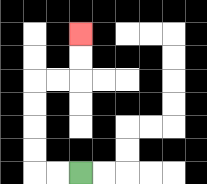{'start': '[3, 7]', 'end': '[3, 1]', 'path_directions': 'L,L,U,U,U,U,R,R,U,U', 'path_coordinates': '[[3, 7], [2, 7], [1, 7], [1, 6], [1, 5], [1, 4], [1, 3], [2, 3], [3, 3], [3, 2], [3, 1]]'}